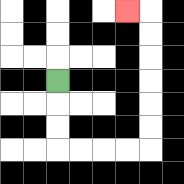{'start': '[2, 3]', 'end': '[5, 0]', 'path_directions': 'D,D,D,R,R,R,R,U,U,U,U,U,U,L', 'path_coordinates': '[[2, 3], [2, 4], [2, 5], [2, 6], [3, 6], [4, 6], [5, 6], [6, 6], [6, 5], [6, 4], [6, 3], [6, 2], [6, 1], [6, 0], [5, 0]]'}